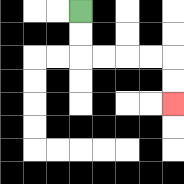{'start': '[3, 0]', 'end': '[7, 4]', 'path_directions': 'D,D,R,R,R,R,D,D', 'path_coordinates': '[[3, 0], [3, 1], [3, 2], [4, 2], [5, 2], [6, 2], [7, 2], [7, 3], [7, 4]]'}